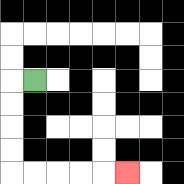{'start': '[1, 3]', 'end': '[5, 7]', 'path_directions': 'L,D,D,D,D,R,R,R,R,R', 'path_coordinates': '[[1, 3], [0, 3], [0, 4], [0, 5], [0, 6], [0, 7], [1, 7], [2, 7], [3, 7], [4, 7], [5, 7]]'}